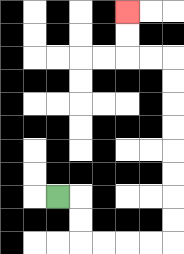{'start': '[2, 8]', 'end': '[5, 0]', 'path_directions': 'R,D,D,R,R,R,R,U,U,U,U,U,U,U,U,L,L,U,U', 'path_coordinates': '[[2, 8], [3, 8], [3, 9], [3, 10], [4, 10], [5, 10], [6, 10], [7, 10], [7, 9], [7, 8], [7, 7], [7, 6], [7, 5], [7, 4], [7, 3], [7, 2], [6, 2], [5, 2], [5, 1], [5, 0]]'}